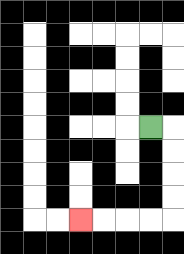{'start': '[6, 5]', 'end': '[3, 9]', 'path_directions': 'R,D,D,D,D,L,L,L,L', 'path_coordinates': '[[6, 5], [7, 5], [7, 6], [7, 7], [7, 8], [7, 9], [6, 9], [5, 9], [4, 9], [3, 9]]'}